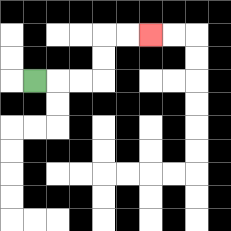{'start': '[1, 3]', 'end': '[6, 1]', 'path_directions': 'R,R,R,U,U,R,R', 'path_coordinates': '[[1, 3], [2, 3], [3, 3], [4, 3], [4, 2], [4, 1], [5, 1], [6, 1]]'}